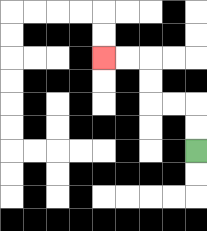{'start': '[8, 6]', 'end': '[4, 2]', 'path_directions': 'U,U,L,L,U,U,L,L', 'path_coordinates': '[[8, 6], [8, 5], [8, 4], [7, 4], [6, 4], [6, 3], [6, 2], [5, 2], [4, 2]]'}